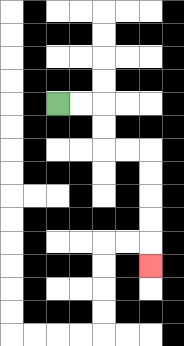{'start': '[2, 4]', 'end': '[6, 11]', 'path_directions': 'R,R,D,D,R,R,D,D,D,D,D', 'path_coordinates': '[[2, 4], [3, 4], [4, 4], [4, 5], [4, 6], [5, 6], [6, 6], [6, 7], [6, 8], [6, 9], [6, 10], [6, 11]]'}